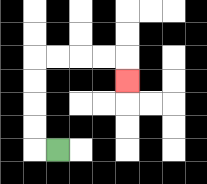{'start': '[2, 6]', 'end': '[5, 3]', 'path_directions': 'L,U,U,U,U,R,R,R,R,D', 'path_coordinates': '[[2, 6], [1, 6], [1, 5], [1, 4], [1, 3], [1, 2], [2, 2], [3, 2], [4, 2], [5, 2], [5, 3]]'}